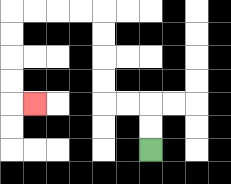{'start': '[6, 6]', 'end': '[1, 4]', 'path_directions': 'U,U,L,L,U,U,U,U,L,L,L,L,D,D,D,D,R', 'path_coordinates': '[[6, 6], [6, 5], [6, 4], [5, 4], [4, 4], [4, 3], [4, 2], [4, 1], [4, 0], [3, 0], [2, 0], [1, 0], [0, 0], [0, 1], [0, 2], [0, 3], [0, 4], [1, 4]]'}